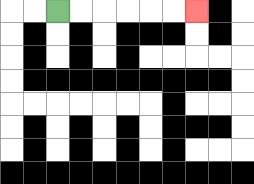{'start': '[2, 0]', 'end': '[8, 0]', 'path_directions': 'R,R,R,R,R,R', 'path_coordinates': '[[2, 0], [3, 0], [4, 0], [5, 0], [6, 0], [7, 0], [8, 0]]'}